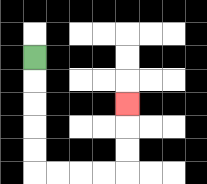{'start': '[1, 2]', 'end': '[5, 4]', 'path_directions': 'D,D,D,D,D,R,R,R,R,U,U,U', 'path_coordinates': '[[1, 2], [1, 3], [1, 4], [1, 5], [1, 6], [1, 7], [2, 7], [3, 7], [4, 7], [5, 7], [5, 6], [5, 5], [5, 4]]'}